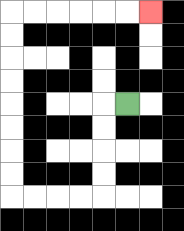{'start': '[5, 4]', 'end': '[6, 0]', 'path_directions': 'L,D,D,D,D,L,L,L,L,U,U,U,U,U,U,U,U,R,R,R,R,R,R', 'path_coordinates': '[[5, 4], [4, 4], [4, 5], [4, 6], [4, 7], [4, 8], [3, 8], [2, 8], [1, 8], [0, 8], [0, 7], [0, 6], [0, 5], [0, 4], [0, 3], [0, 2], [0, 1], [0, 0], [1, 0], [2, 0], [3, 0], [4, 0], [5, 0], [6, 0]]'}